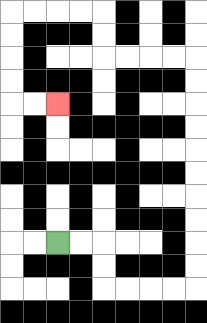{'start': '[2, 10]', 'end': '[2, 4]', 'path_directions': 'R,R,D,D,R,R,R,R,U,U,U,U,U,U,U,U,U,U,L,L,L,L,U,U,L,L,L,L,D,D,D,D,R,R', 'path_coordinates': '[[2, 10], [3, 10], [4, 10], [4, 11], [4, 12], [5, 12], [6, 12], [7, 12], [8, 12], [8, 11], [8, 10], [8, 9], [8, 8], [8, 7], [8, 6], [8, 5], [8, 4], [8, 3], [8, 2], [7, 2], [6, 2], [5, 2], [4, 2], [4, 1], [4, 0], [3, 0], [2, 0], [1, 0], [0, 0], [0, 1], [0, 2], [0, 3], [0, 4], [1, 4], [2, 4]]'}